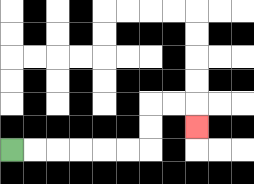{'start': '[0, 6]', 'end': '[8, 5]', 'path_directions': 'R,R,R,R,R,R,U,U,R,R,D', 'path_coordinates': '[[0, 6], [1, 6], [2, 6], [3, 6], [4, 6], [5, 6], [6, 6], [6, 5], [6, 4], [7, 4], [8, 4], [8, 5]]'}